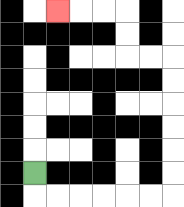{'start': '[1, 7]', 'end': '[2, 0]', 'path_directions': 'D,R,R,R,R,R,R,U,U,U,U,U,U,L,L,U,U,L,L,L', 'path_coordinates': '[[1, 7], [1, 8], [2, 8], [3, 8], [4, 8], [5, 8], [6, 8], [7, 8], [7, 7], [7, 6], [7, 5], [7, 4], [7, 3], [7, 2], [6, 2], [5, 2], [5, 1], [5, 0], [4, 0], [3, 0], [2, 0]]'}